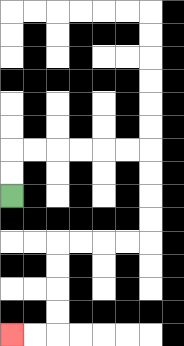{'start': '[0, 8]', 'end': '[0, 14]', 'path_directions': 'U,U,R,R,R,R,R,R,D,D,D,D,L,L,L,L,D,D,D,D,L,L', 'path_coordinates': '[[0, 8], [0, 7], [0, 6], [1, 6], [2, 6], [3, 6], [4, 6], [5, 6], [6, 6], [6, 7], [6, 8], [6, 9], [6, 10], [5, 10], [4, 10], [3, 10], [2, 10], [2, 11], [2, 12], [2, 13], [2, 14], [1, 14], [0, 14]]'}